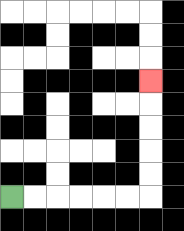{'start': '[0, 8]', 'end': '[6, 3]', 'path_directions': 'R,R,R,R,R,R,U,U,U,U,U', 'path_coordinates': '[[0, 8], [1, 8], [2, 8], [3, 8], [4, 8], [5, 8], [6, 8], [6, 7], [6, 6], [6, 5], [6, 4], [6, 3]]'}